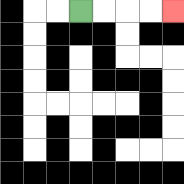{'start': '[3, 0]', 'end': '[7, 0]', 'path_directions': 'R,R,R,R', 'path_coordinates': '[[3, 0], [4, 0], [5, 0], [6, 0], [7, 0]]'}